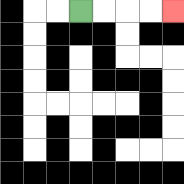{'start': '[3, 0]', 'end': '[7, 0]', 'path_directions': 'R,R,R,R', 'path_coordinates': '[[3, 0], [4, 0], [5, 0], [6, 0], [7, 0]]'}